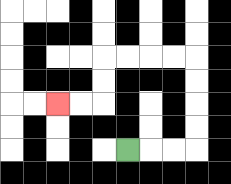{'start': '[5, 6]', 'end': '[2, 4]', 'path_directions': 'R,R,R,U,U,U,U,L,L,L,L,D,D,L,L', 'path_coordinates': '[[5, 6], [6, 6], [7, 6], [8, 6], [8, 5], [8, 4], [8, 3], [8, 2], [7, 2], [6, 2], [5, 2], [4, 2], [4, 3], [4, 4], [3, 4], [2, 4]]'}